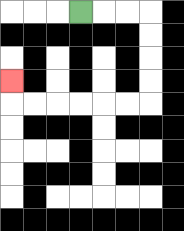{'start': '[3, 0]', 'end': '[0, 3]', 'path_directions': 'R,R,R,D,D,D,D,L,L,L,L,L,L,U', 'path_coordinates': '[[3, 0], [4, 0], [5, 0], [6, 0], [6, 1], [6, 2], [6, 3], [6, 4], [5, 4], [4, 4], [3, 4], [2, 4], [1, 4], [0, 4], [0, 3]]'}